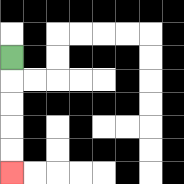{'start': '[0, 2]', 'end': '[0, 7]', 'path_directions': 'D,D,D,D,D', 'path_coordinates': '[[0, 2], [0, 3], [0, 4], [0, 5], [0, 6], [0, 7]]'}